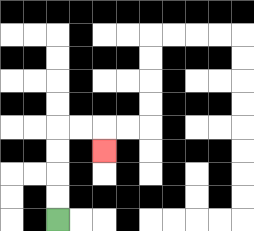{'start': '[2, 9]', 'end': '[4, 6]', 'path_directions': 'U,U,U,U,R,R,D', 'path_coordinates': '[[2, 9], [2, 8], [2, 7], [2, 6], [2, 5], [3, 5], [4, 5], [4, 6]]'}